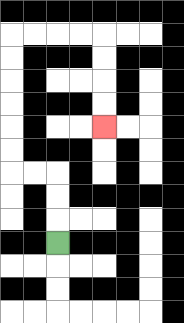{'start': '[2, 10]', 'end': '[4, 5]', 'path_directions': 'U,U,U,L,L,U,U,U,U,U,U,R,R,R,R,D,D,D,D', 'path_coordinates': '[[2, 10], [2, 9], [2, 8], [2, 7], [1, 7], [0, 7], [0, 6], [0, 5], [0, 4], [0, 3], [0, 2], [0, 1], [1, 1], [2, 1], [3, 1], [4, 1], [4, 2], [4, 3], [4, 4], [4, 5]]'}